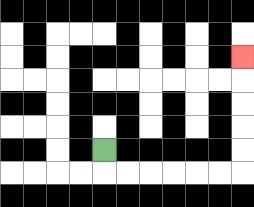{'start': '[4, 6]', 'end': '[10, 2]', 'path_directions': 'D,R,R,R,R,R,R,U,U,U,U,U', 'path_coordinates': '[[4, 6], [4, 7], [5, 7], [6, 7], [7, 7], [8, 7], [9, 7], [10, 7], [10, 6], [10, 5], [10, 4], [10, 3], [10, 2]]'}